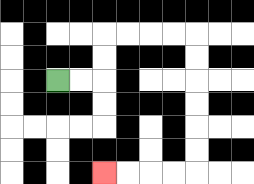{'start': '[2, 3]', 'end': '[4, 7]', 'path_directions': 'R,R,U,U,R,R,R,R,D,D,D,D,D,D,L,L,L,L', 'path_coordinates': '[[2, 3], [3, 3], [4, 3], [4, 2], [4, 1], [5, 1], [6, 1], [7, 1], [8, 1], [8, 2], [8, 3], [8, 4], [8, 5], [8, 6], [8, 7], [7, 7], [6, 7], [5, 7], [4, 7]]'}